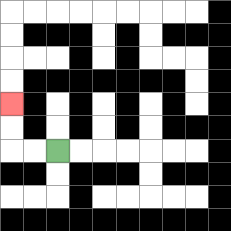{'start': '[2, 6]', 'end': '[0, 4]', 'path_directions': 'L,L,U,U', 'path_coordinates': '[[2, 6], [1, 6], [0, 6], [0, 5], [0, 4]]'}